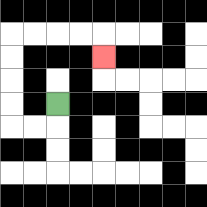{'start': '[2, 4]', 'end': '[4, 2]', 'path_directions': 'D,L,L,U,U,U,U,R,R,R,R,D', 'path_coordinates': '[[2, 4], [2, 5], [1, 5], [0, 5], [0, 4], [0, 3], [0, 2], [0, 1], [1, 1], [2, 1], [3, 1], [4, 1], [4, 2]]'}